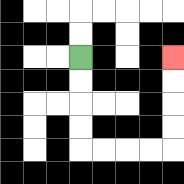{'start': '[3, 2]', 'end': '[7, 2]', 'path_directions': 'D,D,D,D,R,R,R,R,U,U,U,U', 'path_coordinates': '[[3, 2], [3, 3], [3, 4], [3, 5], [3, 6], [4, 6], [5, 6], [6, 6], [7, 6], [7, 5], [7, 4], [7, 3], [7, 2]]'}